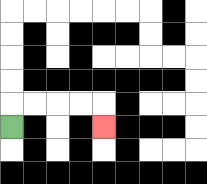{'start': '[0, 5]', 'end': '[4, 5]', 'path_directions': 'U,R,R,R,R,D', 'path_coordinates': '[[0, 5], [0, 4], [1, 4], [2, 4], [3, 4], [4, 4], [4, 5]]'}